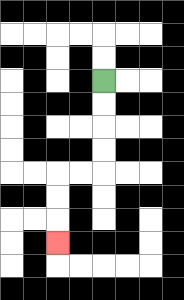{'start': '[4, 3]', 'end': '[2, 10]', 'path_directions': 'D,D,D,D,L,L,D,D,D', 'path_coordinates': '[[4, 3], [4, 4], [4, 5], [4, 6], [4, 7], [3, 7], [2, 7], [2, 8], [2, 9], [2, 10]]'}